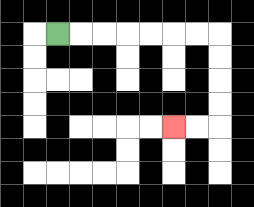{'start': '[2, 1]', 'end': '[7, 5]', 'path_directions': 'R,R,R,R,R,R,R,D,D,D,D,L,L', 'path_coordinates': '[[2, 1], [3, 1], [4, 1], [5, 1], [6, 1], [7, 1], [8, 1], [9, 1], [9, 2], [9, 3], [9, 4], [9, 5], [8, 5], [7, 5]]'}